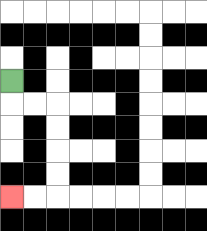{'start': '[0, 3]', 'end': '[0, 8]', 'path_directions': 'D,R,R,D,D,D,D,L,L', 'path_coordinates': '[[0, 3], [0, 4], [1, 4], [2, 4], [2, 5], [2, 6], [2, 7], [2, 8], [1, 8], [0, 8]]'}